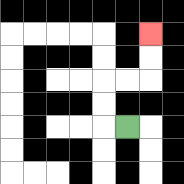{'start': '[5, 5]', 'end': '[6, 1]', 'path_directions': 'L,U,U,R,R,U,U', 'path_coordinates': '[[5, 5], [4, 5], [4, 4], [4, 3], [5, 3], [6, 3], [6, 2], [6, 1]]'}